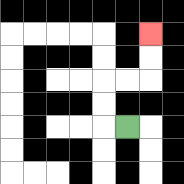{'start': '[5, 5]', 'end': '[6, 1]', 'path_directions': 'L,U,U,R,R,U,U', 'path_coordinates': '[[5, 5], [4, 5], [4, 4], [4, 3], [5, 3], [6, 3], [6, 2], [6, 1]]'}